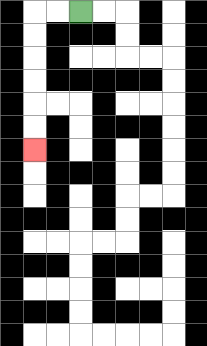{'start': '[3, 0]', 'end': '[1, 6]', 'path_directions': 'L,L,D,D,D,D,D,D', 'path_coordinates': '[[3, 0], [2, 0], [1, 0], [1, 1], [1, 2], [1, 3], [1, 4], [1, 5], [1, 6]]'}